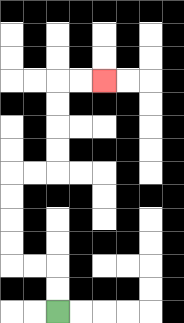{'start': '[2, 13]', 'end': '[4, 3]', 'path_directions': 'U,U,L,L,U,U,U,U,R,R,U,U,U,U,R,R', 'path_coordinates': '[[2, 13], [2, 12], [2, 11], [1, 11], [0, 11], [0, 10], [0, 9], [0, 8], [0, 7], [1, 7], [2, 7], [2, 6], [2, 5], [2, 4], [2, 3], [3, 3], [4, 3]]'}